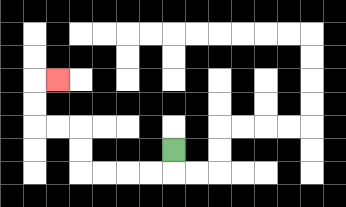{'start': '[7, 6]', 'end': '[2, 3]', 'path_directions': 'D,L,L,L,L,U,U,L,L,U,U,R', 'path_coordinates': '[[7, 6], [7, 7], [6, 7], [5, 7], [4, 7], [3, 7], [3, 6], [3, 5], [2, 5], [1, 5], [1, 4], [1, 3], [2, 3]]'}